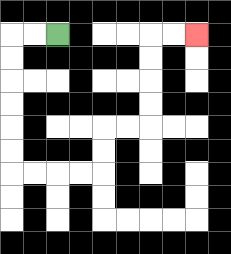{'start': '[2, 1]', 'end': '[8, 1]', 'path_directions': 'L,L,D,D,D,D,D,D,R,R,R,R,U,U,R,R,U,U,U,U,R,R', 'path_coordinates': '[[2, 1], [1, 1], [0, 1], [0, 2], [0, 3], [0, 4], [0, 5], [0, 6], [0, 7], [1, 7], [2, 7], [3, 7], [4, 7], [4, 6], [4, 5], [5, 5], [6, 5], [6, 4], [6, 3], [6, 2], [6, 1], [7, 1], [8, 1]]'}